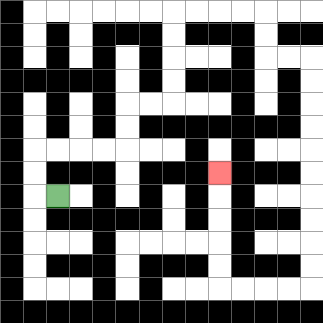{'start': '[2, 8]', 'end': '[9, 7]', 'path_directions': 'L,U,U,R,R,R,R,U,U,R,R,U,U,U,U,R,R,R,R,D,D,R,R,D,D,D,D,D,D,D,D,D,D,L,L,L,L,U,U,U,U,U', 'path_coordinates': '[[2, 8], [1, 8], [1, 7], [1, 6], [2, 6], [3, 6], [4, 6], [5, 6], [5, 5], [5, 4], [6, 4], [7, 4], [7, 3], [7, 2], [7, 1], [7, 0], [8, 0], [9, 0], [10, 0], [11, 0], [11, 1], [11, 2], [12, 2], [13, 2], [13, 3], [13, 4], [13, 5], [13, 6], [13, 7], [13, 8], [13, 9], [13, 10], [13, 11], [13, 12], [12, 12], [11, 12], [10, 12], [9, 12], [9, 11], [9, 10], [9, 9], [9, 8], [9, 7]]'}